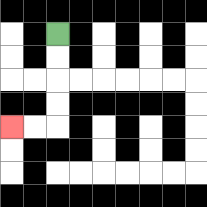{'start': '[2, 1]', 'end': '[0, 5]', 'path_directions': 'D,D,D,D,L,L', 'path_coordinates': '[[2, 1], [2, 2], [2, 3], [2, 4], [2, 5], [1, 5], [0, 5]]'}